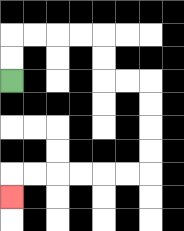{'start': '[0, 3]', 'end': '[0, 8]', 'path_directions': 'U,U,R,R,R,R,D,D,R,R,D,D,D,D,L,L,L,L,L,L,D', 'path_coordinates': '[[0, 3], [0, 2], [0, 1], [1, 1], [2, 1], [3, 1], [4, 1], [4, 2], [4, 3], [5, 3], [6, 3], [6, 4], [6, 5], [6, 6], [6, 7], [5, 7], [4, 7], [3, 7], [2, 7], [1, 7], [0, 7], [0, 8]]'}